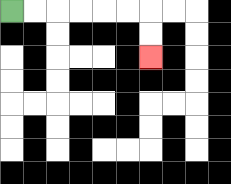{'start': '[0, 0]', 'end': '[6, 2]', 'path_directions': 'R,R,R,R,R,R,D,D', 'path_coordinates': '[[0, 0], [1, 0], [2, 0], [3, 0], [4, 0], [5, 0], [6, 0], [6, 1], [6, 2]]'}